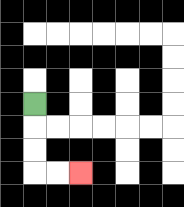{'start': '[1, 4]', 'end': '[3, 7]', 'path_directions': 'D,D,D,R,R', 'path_coordinates': '[[1, 4], [1, 5], [1, 6], [1, 7], [2, 7], [3, 7]]'}